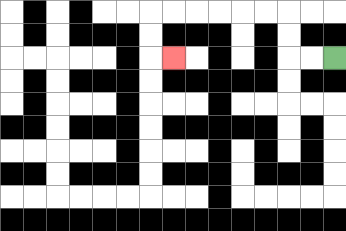{'start': '[14, 2]', 'end': '[7, 2]', 'path_directions': 'L,L,U,U,L,L,L,L,L,L,D,D,R', 'path_coordinates': '[[14, 2], [13, 2], [12, 2], [12, 1], [12, 0], [11, 0], [10, 0], [9, 0], [8, 0], [7, 0], [6, 0], [6, 1], [6, 2], [7, 2]]'}